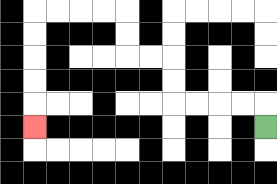{'start': '[11, 5]', 'end': '[1, 5]', 'path_directions': 'U,L,L,L,L,U,U,L,L,U,U,L,L,L,L,D,D,D,D,D', 'path_coordinates': '[[11, 5], [11, 4], [10, 4], [9, 4], [8, 4], [7, 4], [7, 3], [7, 2], [6, 2], [5, 2], [5, 1], [5, 0], [4, 0], [3, 0], [2, 0], [1, 0], [1, 1], [1, 2], [1, 3], [1, 4], [1, 5]]'}